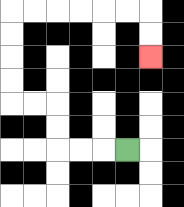{'start': '[5, 6]', 'end': '[6, 2]', 'path_directions': 'L,L,L,U,U,L,L,U,U,U,U,R,R,R,R,R,R,D,D', 'path_coordinates': '[[5, 6], [4, 6], [3, 6], [2, 6], [2, 5], [2, 4], [1, 4], [0, 4], [0, 3], [0, 2], [0, 1], [0, 0], [1, 0], [2, 0], [3, 0], [4, 0], [5, 0], [6, 0], [6, 1], [6, 2]]'}